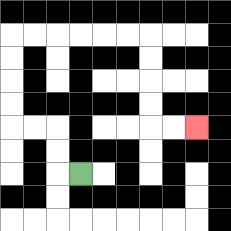{'start': '[3, 7]', 'end': '[8, 5]', 'path_directions': 'L,U,U,L,L,U,U,U,U,R,R,R,R,R,R,D,D,D,D,R,R', 'path_coordinates': '[[3, 7], [2, 7], [2, 6], [2, 5], [1, 5], [0, 5], [0, 4], [0, 3], [0, 2], [0, 1], [1, 1], [2, 1], [3, 1], [4, 1], [5, 1], [6, 1], [6, 2], [6, 3], [6, 4], [6, 5], [7, 5], [8, 5]]'}